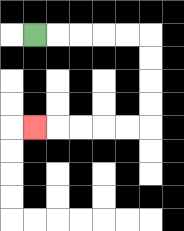{'start': '[1, 1]', 'end': '[1, 5]', 'path_directions': 'R,R,R,R,R,D,D,D,D,L,L,L,L,L', 'path_coordinates': '[[1, 1], [2, 1], [3, 1], [4, 1], [5, 1], [6, 1], [6, 2], [6, 3], [6, 4], [6, 5], [5, 5], [4, 5], [3, 5], [2, 5], [1, 5]]'}